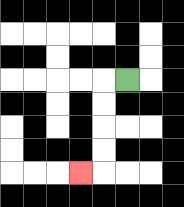{'start': '[5, 3]', 'end': '[3, 7]', 'path_directions': 'L,D,D,D,D,L', 'path_coordinates': '[[5, 3], [4, 3], [4, 4], [4, 5], [4, 6], [4, 7], [3, 7]]'}